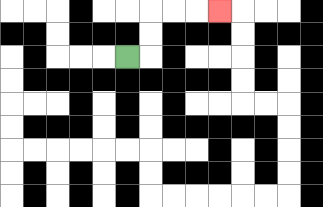{'start': '[5, 2]', 'end': '[9, 0]', 'path_directions': 'R,U,U,R,R,R', 'path_coordinates': '[[5, 2], [6, 2], [6, 1], [6, 0], [7, 0], [8, 0], [9, 0]]'}